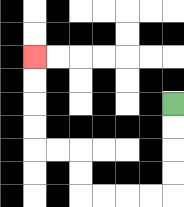{'start': '[7, 4]', 'end': '[1, 2]', 'path_directions': 'D,D,D,D,L,L,L,L,U,U,L,L,U,U,U,U', 'path_coordinates': '[[7, 4], [7, 5], [7, 6], [7, 7], [7, 8], [6, 8], [5, 8], [4, 8], [3, 8], [3, 7], [3, 6], [2, 6], [1, 6], [1, 5], [1, 4], [1, 3], [1, 2]]'}